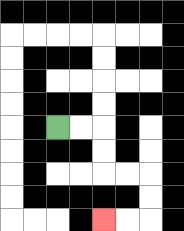{'start': '[2, 5]', 'end': '[4, 9]', 'path_directions': 'R,R,D,D,R,R,D,D,L,L', 'path_coordinates': '[[2, 5], [3, 5], [4, 5], [4, 6], [4, 7], [5, 7], [6, 7], [6, 8], [6, 9], [5, 9], [4, 9]]'}